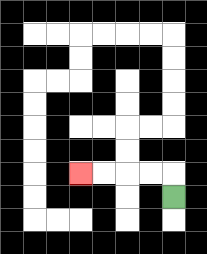{'start': '[7, 8]', 'end': '[3, 7]', 'path_directions': 'U,L,L,L,L', 'path_coordinates': '[[7, 8], [7, 7], [6, 7], [5, 7], [4, 7], [3, 7]]'}